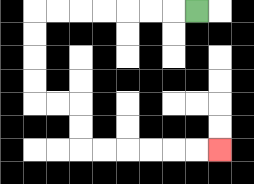{'start': '[8, 0]', 'end': '[9, 6]', 'path_directions': 'L,L,L,L,L,L,L,D,D,D,D,R,R,D,D,R,R,R,R,R,R', 'path_coordinates': '[[8, 0], [7, 0], [6, 0], [5, 0], [4, 0], [3, 0], [2, 0], [1, 0], [1, 1], [1, 2], [1, 3], [1, 4], [2, 4], [3, 4], [3, 5], [3, 6], [4, 6], [5, 6], [6, 6], [7, 6], [8, 6], [9, 6]]'}